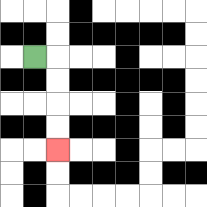{'start': '[1, 2]', 'end': '[2, 6]', 'path_directions': 'R,D,D,D,D', 'path_coordinates': '[[1, 2], [2, 2], [2, 3], [2, 4], [2, 5], [2, 6]]'}